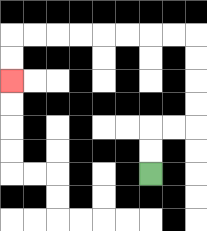{'start': '[6, 7]', 'end': '[0, 3]', 'path_directions': 'U,U,R,R,U,U,U,U,L,L,L,L,L,L,L,L,D,D', 'path_coordinates': '[[6, 7], [6, 6], [6, 5], [7, 5], [8, 5], [8, 4], [8, 3], [8, 2], [8, 1], [7, 1], [6, 1], [5, 1], [4, 1], [3, 1], [2, 1], [1, 1], [0, 1], [0, 2], [0, 3]]'}